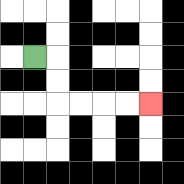{'start': '[1, 2]', 'end': '[6, 4]', 'path_directions': 'R,D,D,R,R,R,R', 'path_coordinates': '[[1, 2], [2, 2], [2, 3], [2, 4], [3, 4], [4, 4], [5, 4], [6, 4]]'}